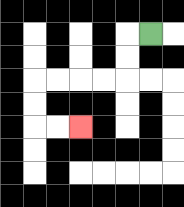{'start': '[6, 1]', 'end': '[3, 5]', 'path_directions': 'L,D,D,L,L,L,L,D,D,R,R', 'path_coordinates': '[[6, 1], [5, 1], [5, 2], [5, 3], [4, 3], [3, 3], [2, 3], [1, 3], [1, 4], [1, 5], [2, 5], [3, 5]]'}